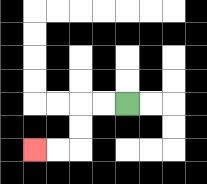{'start': '[5, 4]', 'end': '[1, 6]', 'path_directions': 'L,L,D,D,L,L', 'path_coordinates': '[[5, 4], [4, 4], [3, 4], [3, 5], [3, 6], [2, 6], [1, 6]]'}